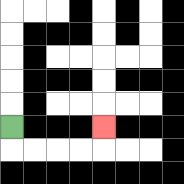{'start': '[0, 5]', 'end': '[4, 5]', 'path_directions': 'D,R,R,R,R,U', 'path_coordinates': '[[0, 5], [0, 6], [1, 6], [2, 6], [3, 6], [4, 6], [4, 5]]'}